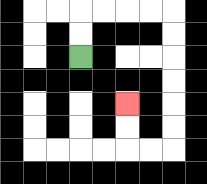{'start': '[3, 2]', 'end': '[5, 4]', 'path_directions': 'U,U,R,R,R,R,D,D,D,D,D,D,L,L,U,U', 'path_coordinates': '[[3, 2], [3, 1], [3, 0], [4, 0], [5, 0], [6, 0], [7, 0], [7, 1], [7, 2], [7, 3], [7, 4], [7, 5], [7, 6], [6, 6], [5, 6], [5, 5], [5, 4]]'}